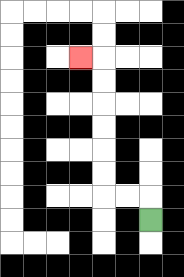{'start': '[6, 9]', 'end': '[3, 2]', 'path_directions': 'U,L,L,U,U,U,U,U,U,L', 'path_coordinates': '[[6, 9], [6, 8], [5, 8], [4, 8], [4, 7], [4, 6], [4, 5], [4, 4], [4, 3], [4, 2], [3, 2]]'}